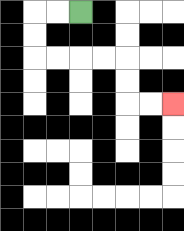{'start': '[3, 0]', 'end': '[7, 4]', 'path_directions': 'L,L,D,D,R,R,R,R,D,D,R,R', 'path_coordinates': '[[3, 0], [2, 0], [1, 0], [1, 1], [1, 2], [2, 2], [3, 2], [4, 2], [5, 2], [5, 3], [5, 4], [6, 4], [7, 4]]'}